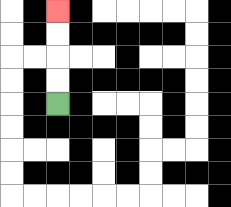{'start': '[2, 4]', 'end': '[2, 0]', 'path_directions': 'U,U,U,U', 'path_coordinates': '[[2, 4], [2, 3], [2, 2], [2, 1], [2, 0]]'}